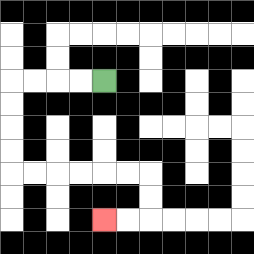{'start': '[4, 3]', 'end': '[4, 9]', 'path_directions': 'L,L,L,L,D,D,D,D,R,R,R,R,R,R,D,D,L,L', 'path_coordinates': '[[4, 3], [3, 3], [2, 3], [1, 3], [0, 3], [0, 4], [0, 5], [0, 6], [0, 7], [1, 7], [2, 7], [3, 7], [4, 7], [5, 7], [6, 7], [6, 8], [6, 9], [5, 9], [4, 9]]'}